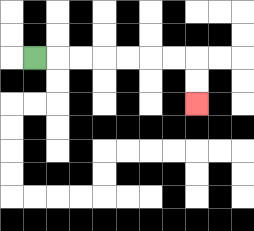{'start': '[1, 2]', 'end': '[8, 4]', 'path_directions': 'R,R,R,R,R,R,R,D,D', 'path_coordinates': '[[1, 2], [2, 2], [3, 2], [4, 2], [5, 2], [6, 2], [7, 2], [8, 2], [8, 3], [8, 4]]'}